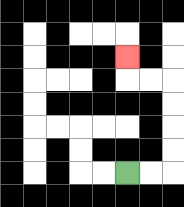{'start': '[5, 7]', 'end': '[5, 2]', 'path_directions': 'R,R,U,U,U,U,L,L,U', 'path_coordinates': '[[5, 7], [6, 7], [7, 7], [7, 6], [7, 5], [7, 4], [7, 3], [6, 3], [5, 3], [5, 2]]'}